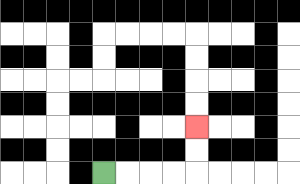{'start': '[4, 7]', 'end': '[8, 5]', 'path_directions': 'R,R,R,R,U,U', 'path_coordinates': '[[4, 7], [5, 7], [6, 7], [7, 7], [8, 7], [8, 6], [8, 5]]'}